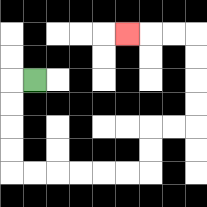{'start': '[1, 3]', 'end': '[5, 1]', 'path_directions': 'L,D,D,D,D,R,R,R,R,R,R,U,U,R,R,U,U,U,U,L,L,L', 'path_coordinates': '[[1, 3], [0, 3], [0, 4], [0, 5], [0, 6], [0, 7], [1, 7], [2, 7], [3, 7], [4, 7], [5, 7], [6, 7], [6, 6], [6, 5], [7, 5], [8, 5], [8, 4], [8, 3], [8, 2], [8, 1], [7, 1], [6, 1], [5, 1]]'}